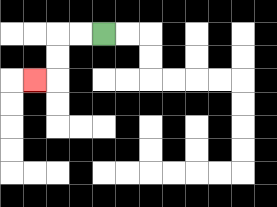{'start': '[4, 1]', 'end': '[1, 3]', 'path_directions': 'L,L,D,D,L', 'path_coordinates': '[[4, 1], [3, 1], [2, 1], [2, 2], [2, 3], [1, 3]]'}